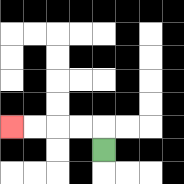{'start': '[4, 6]', 'end': '[0, 5]', 'path_directions': 'U,L,L,L,L', 'path_coordinates': '[[4, 6], [4, 5], [3, 5], [2, 5], [1, 5], [0, 5]]'}